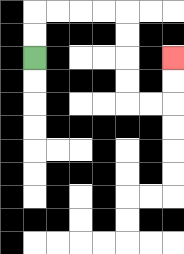{'start': '[1, 2]', 'end': '[7, 2]', 'path_directions': 'U,U,R,R,R,R,D,D,D,D,R,R,U,U', 'path_coordinates': '[[1, 2], [1, 1], [1, 0], [2, 0], [3, 0], [4, 0], [5, 0], [5, 1], [5, 2], [5, 3], [5, 4], [6, 4], [7, 4], [7, 3], [7, 2]]'}